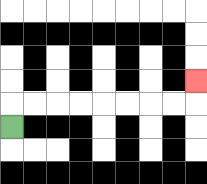{'start': '[0, 5]', 'end': '[8, 3]', 'path_directions': 'U,R,R,R,R,R,R,R,R,U', 'path_coordinates': '[[0, 5], [0, 4], [1, 4], [2, 4], [3, 4], [4, 4], [5, 4], [6, 4], [7, 4], [8, 4], [8, 3]]'}